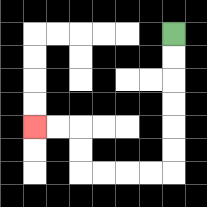{'start': '[7, 1]', 'end': '[1, 5]', 'path_directions': 'D,D,D,D,D,D,L,L,L,L,U,U,L,L', 'path_coordinates': '[[7, 1], [7, 2], [7, 3], [7, 4], [7, 5], [7, 6], [7, 7], [6, 7], [5, 7], [4, 7], [3, 7], [3, 6], [3, 5], [2, 5], [1, 5]]'}